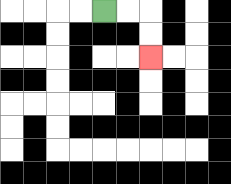{'start': '[4, 0]', 'end': '[6, 2]', 'path_directions': 'R,R,D,D', 'path_coordinates': '[[4, 0], [5, 0], [6, 0], [6, 1], [6, 2]]'}